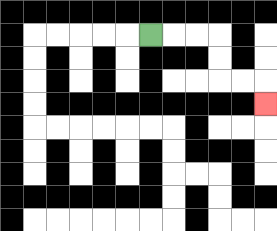{'start': '[6, 1]', 'end': '[11, 4]', 'path_directions': 'R,R,R,D,D,R,R,D', 'path_coordinates': '[[6, 1], [7, 1], [8, 1], [9, 1], [9, 2], [9, 3], [10, 3], [11, 3], [11, 4]]'}